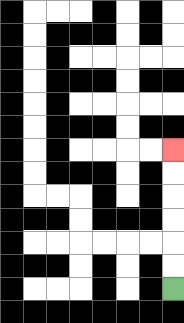{'start': '[7, 12]', 'end': '[7, 6]', 'path_directions': 'U,U,U,U,U,U', 'path_coordinates': '[[7, 12], [7, 11], [7, 10], [7, 9], [7, 8], [7, 7], [7, 6]]'}